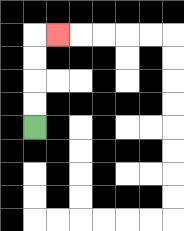{'start': '[1, 5]', 'end': '[2, 1]', 'path_directions': 'U,U,U,U,R', 'path_coordinates': '[[1, 5], [1, 4], [1, 3], [1, 2], [1, 1], [2, 1]]'}